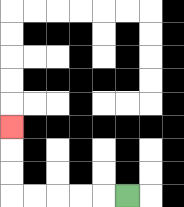{'start': '[5, 8]', 'end': '[0, 5]', 'path_directions': 'L,L,L,L,L,U,U,U', 'path_coordinates': '[[5, 8], [4, 8], [3, 8], [2, 8], [1, 8], [0, 8], [0, 7], [0, 6], [0, 5]]'}